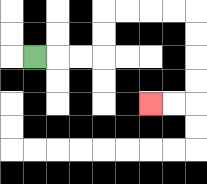{'start': '[1, 2]', 'end': '[6, 4]', 'path_directions': 'R,R,R,U,U,R,R,R,R,D,D,D,D,L,L', 'path_coordinates': '[[1, 2], [2, 2], [3, 2], [4, 2], [4, 1], [4, 0], [5, 0], [6, 0], [7, 0], [8, 0], [8, 1], [8, 2], [8, 3], [8, 4], [7, 4], [6, 4]]'}